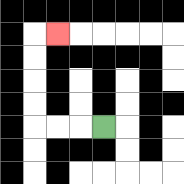{'start': '[4, 5]', 'end': '[2, 1]', 'path_directions': 'L,L,L,U,U,U,U,R', 'path_coordinates': '[[4, 5], [3, 5], [2, 5], [1, 5], [1, 4], [1, 3], [1, 2], [1, 1], [2, 1]]'}